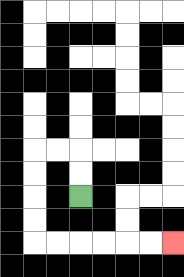{'start': '[3, 8]', 'end': '[7, 10]', 'path_directions': 'U,U,L,L,D,D,D,D,R,R,R,R,R,R', 'path_coordinates': '[[3, 8], [3, 7], [3, 6], [2, 6], [1, 6], [1, 7], [1, 8], [1, 9], [1, 10], [2, 10], [3, 10], [4, 10], [5, 10], [6, 10], [7, 10]]'}